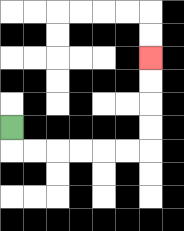{'start': '[0, 5]', 'end': '[6, 2]', 'path_directions': 'D,R,R,R,R,R,R,U,U,U,U', 'path_coordinates': '[[0, 5], [0, 6], [1, 6], [2, 6], [3, 6], [4, 6], [5, 6], [6, 6], [6, 5], [6, 4], [6, 3], [6, 2]]'}